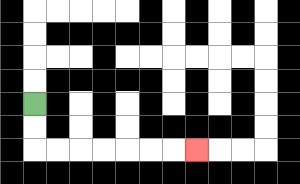{'start': '[1, 4]', 'end': '[8, 6]', 'path_directions': 'D,D,R,R,R,R,R,R,R', 'path_coordinates': '[[1, 4], [1, 5], [1, 6], [2, 6], [3, 6], [4, 6], [5, 6], [6, 6], [7, 6], [8, 6]]'}